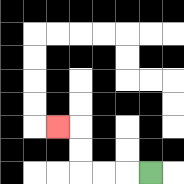{'start': '[6, 7]', 'end': '[2, 5]', 'path_directions': 'L,L,L,U,U,L', 'path_coordinates': '[[6, 7], [5, 7], [4, 7], [3, 7], [3, 6], [3, 5], [2, 5]]'}